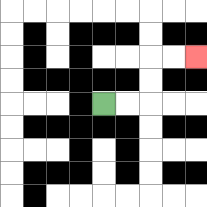{'start': '[4, 4]', 'end': '[8, 2]', 'path_directions': 'R,R,U,U,R,R', 'path_coordinates': '[[4, 4], [5, 4], [6, 4], [6, 3], [6, 2], [7, 2], [8, 2]]'}